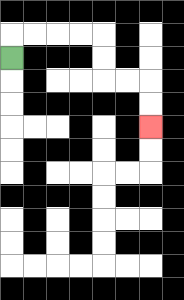{'start': '[0, 2]', 'end': '[6, 5]', 'path_directions': 'U,R,R,R,R,D,D,R,R,D,D', 'path_coordinates': '[[0, 2], [0, 1], [1, 1], [2, 1], [3, 1], [4, 1], [4, 2], [4, 3], [5, 3], [6, 3], [6, 4], [6, 5]]'}